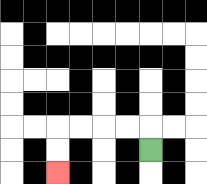{'start': '[6, 6]', 'end': '[2, 7]', 'path_directions': 'U,L,L,L,L,D,D', 'path_coordinates': '[[6, 6], [6, 5], [5, 5], [4, 5], [3, 5], [2, 5], [2, 6], [2, 7]]'}